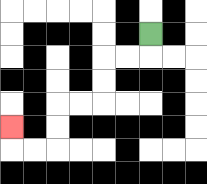{'start': '[6, 1]', 'end': '[0, 5]', 'path_directions': 'D,L,L,D,D,L,L,D,D,L,L,U', 'path_coordinates': '[[6, 1], [6, 2], [5, 2], [4, 2], [4, 3], [4, 4], [3, 4], [2, 4], [2, 5], [2, 6], [1, 6], [0, 6], [0, 5]]'}